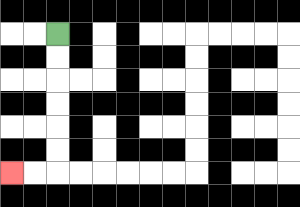{'start': '[2, 1]', 'end': '[0, 7]', 'path_directions': 'D,D,D,D,D,D,L,L', 'path_coordinates': '[[2, 1], [2, 2], [2, 3], [2, 4], [2, 5], [2, 6], [2, 7], [1, 7], [0, 7]]'}